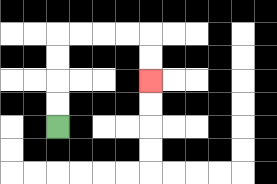{'start': '[2, 5]', 'end': '[6, 3]', 'path_directions': 'U,U,U,U,R,R,R,R,D,D', 'path_coordinates': '[[2, 5], [2, 4], [2, 3], [2, 2], [2, 1], [3, 1], [4, 1], [5, 1], [6, 1], [6, 2], [6, 3]]'}